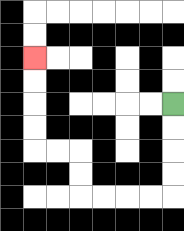{'start': '[7, 4]', 'end': '[1, 2]', 'path_directions': 'D,D,D,D,L,L,L,L,U,U,L,L,U,U,U,U', 'path_coordinates': '[[7, 4], [7, 5], [7, 6], [7, 7], [7, 8], [6, 8], [5, 8], [4, 8], [3, 8], [3, 7], [3, 6], [2, 6], [1, 6], [1, 5], [1, 4], [1, 3], [1, 2]]'}